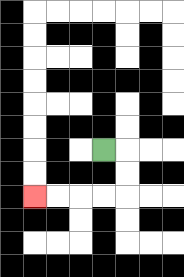{'start': '[4, 6]', 'end': '[1, 8]', 'path_directions': 'R,D,D,L,L,L,L', 'path_coordinates': '[[4, 6], [5, 6], [5, 7], [5, 8], [4, 8], [3, 8], [2, 8], [1, 8]]'}